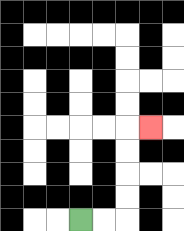{'start': '[3, 9]', 'end': '[6, 5]', 'path_directions': 'R,R,U,U,U,U,R', 'path_coordinates': '[[3, 9], [4, 9], [5, 9], [5, 8], [5, 7], [5, 6], [5, 5], [6, 5]]'}